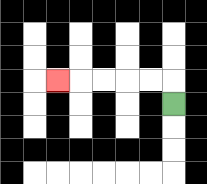{'start': '[7, 4]', 'end': '[2, 3]', 'path_directions': 'U,L,L,L,L,L', 'path_coordinates': '[[7, 4], [7, 3], [6, 3], [5, 3], [4, 3], [3, 3], [2, 3]]'}